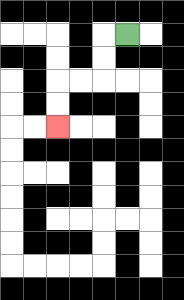{'start': '[5, 1]', 'end': '[2, 5]', 'path_directions': 'L,D,D,L,L,D,D', 'path_coordinates': '[[5, 1], [4, 1], [4, 2], [4, 3], [3, 3], [2, 3], [2, 4], [2, 5]]'}